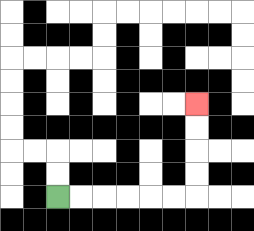{'start': '[2, 8]', 'end': '[8, 4]', 'path_directions': 'R,R,R,R,R,R,U,U,U,U', 'path_coordinates': '[[2, 8], [3, 8], [4, 8], [5, 8], [6, 8], [7, 8], [8, 8], [8, 7], [8, 6], [8, 5], [8, 4]]'}